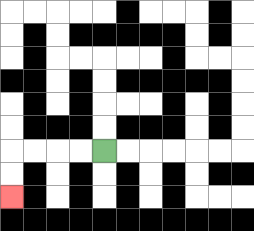{'start': '[4, 6]', 'end': '[0, 8]', 'path_directions': 'L,L,L,L,D,D', 'path_coordinates': '[[4, 6], [3, 6], [2, 6], [1, 6], [0, 6], [0, 7], [0, 8]]'}